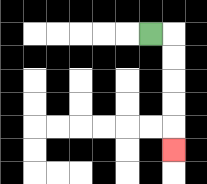{'start': '[6, 1]', 'end': '[7, 6]', 'path_directions': 'R,D,D,D,D,D', 'path_coordinates': '[[6, 1], [7, 1], [7, 2], [7, 3], [7, 4], [7, 5], [7, 6]]'}